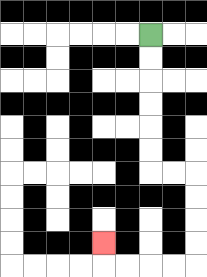{'start': '[6, 1]', 'end': '[4, 10]', 'path_directions': 'D,D,D,D,D,D,R,R,D,D,D,D,L,L,L,L,U', 'path_coordinates': '[[6, 1], [6, 2], [6, 3], [6, 4], [6, 5], [6, 6], [6, 7], [7, 7], [8, 7], [8, 8], [8, 9], [8, 10], [8, 11], [7, 11], [6, 11], [5, 11], [4, 11], [4, 10]]'}